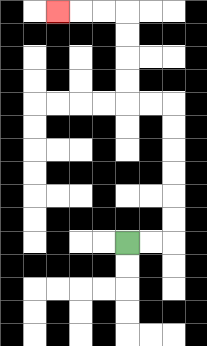{'start': '[5, 10]', 'end': '[2, 0]', 'path_directions': 'R,R,U,U,U,U,U,U,L,L,U,U,U,U,L,L,L', 'path_coordinates': '[[5, 10], [6, 10], [7, 10], [7, 9], [7, 8], [7, 7], [7, 6], [7, 5], [7, 4], [6, 4], [5, 4], [5, 3], [5, 2], [5, 1], [5, 0], [4, 0], [3, 0], [2, 0]]'}